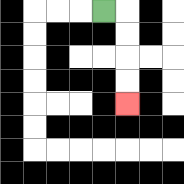{'start': '[4, 0]', 'end': '[5, 4]', 'path_directions': 'R,D,D,D,D', 'path_coordinates': '[[4, 0], [5, 0], [5, 1], [5, 2], [5, 3], [5, 4]]'}